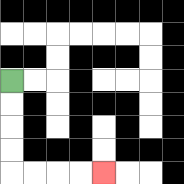{'start': '[0, 3]', 'end': '[4, 7]', 'path_directions': 'D,D,D,D,R,R,R,R', 'path_coordinates': '[[0, 3], [0, 4], [0, 5], [0, 6], [0, 7], [1, 7], [2, 7], [3, 7], [4, 7]]'}